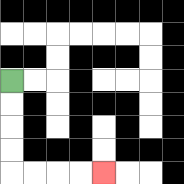{'start': '[0, 3]', 'end': '[4, 7]', 'path_directions': 'D,D,D,D,R,R,R,R', 'path_coordinates': '[[0, 3], [0, 4], [0, 5], [0, 6], [0, 7], [1, 7], [2, 7], [3, 7], [4, 7]]'}